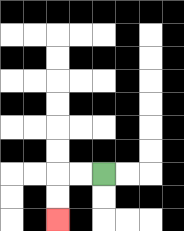{'start': '[4, 7]', 'end': '[2, 9]', 'path_directions': 'L,L,D,D', 'path_coordinates': '[[4, 7], [3, 7], [2, 7], [2, 8], [2, 9]]'}